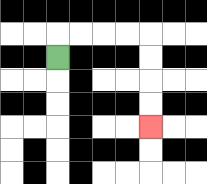{'start': '[2, 2]', 'end': '[6, 5]', 'path_directions': 'U,R,R,R,R,D,D,D,D', 'path_coordinates': '[[2, 2], [2, 1], [3, 1], [4, 1], [5, 1], [6, 1], [6, 2], [6, 3], [6, 4], [6, 5]]'}